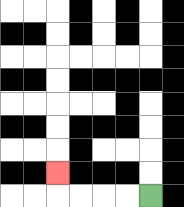{'start': '[6, 8]', 'end': '[2, 7]', 'path_directions': 'L,L,L,L,U', 'path_coordinates': '[[6, 8], [5, 8], [4, 8], [3, 8], [2, 8], [2, 7]]'}